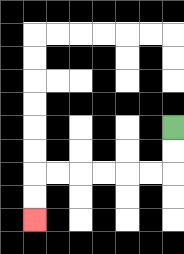{'start': '[7, 5]', 'end': '[1, 9]', 'path_directions': 'D,D,L,L,L,L,L,L,D,D', 'path_coordinates': '[[7, 5], [7, 6], [7, 7], [6, 7], [5, 7], [4, 7], [3, 7], [2, 7], [1, 7], [1, 8], [1, 9]]'}